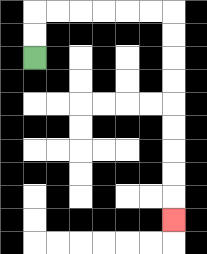{'start': '[1, 2]', 'end': '[7, 9]', 'path_directions': 'U,U,R,R,R,R,R,R,D,D,D,D,D,D,D,D,D', 'path_coordinates': '[[1, 2], [1, 1], [1, 0], [2, 0], [3, 0], [4, 0], [5, 0], [6, 0], [7, 0], [7, 1], [7, 2], [7, 3], [7, 4], [7, 5], [7, 6], [7, 7], [7, 8], [7, 9]]'}